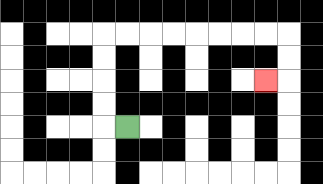{'start': '[5, 5]', 'end': '[11, 3]', 'path_directions': 'L,U,U,U,U,R,R,R,R,R,R,R,R,D,D,L', 'path_coordinates': '[[5, 5], [4, 5], [4, 4], [4, 3], [4, 2], [4, 1], [5, 1], [6, 1], [7, 1], [8, 1], [9, 1], [10, 1], [11, 1], [12, 1], [12, 2], [12, 3], [11, 3]]'}